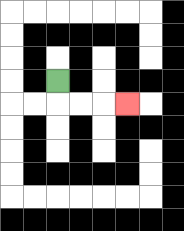{'start': '[2, 3]', 'end': '[5, 4]', 'path_directions': 'D,R,R,R', 'path_coordinates': '[[2, 3], [2, 4], [3, 4], [4, 4], [5, 4]]'}